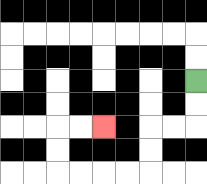{'start': '[8, 3]', 'end': '[4, 5]', 'path_directions': 'D,D,L,L,D,D,L,L,L,L,U,U,R,R', 'path_coordinates': '[[8, 3], [8, 4], [8, 5], [7, 5], [6, 5], [6, 6], [6, 7], [5, 7], [4, 7], [3, 7], [2, 7], [2, 6], [2, 5], [3, 5], [4, 5]]'}